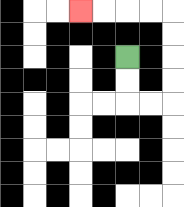{'start': '[5, 2]', 'end': '[3, 0]', 'path_directions': 'D,D,R,R,U,U,U,U,L,L,L,L', 'path_coordinates': '[[5, 2], [5, 3], [5, 4], [6, 4], [7, 4], [7, 3], [7, 2], [7, 1], [7, 0], [6, 0], [5, 0], [4, 0], [3, 0]]'}